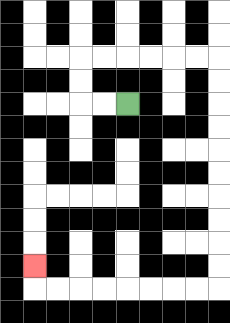{'start': '[5, 4]', 'end': '[1, 11]', 'path_directions': 'L,L,U,U,R,R,R,R,R,R,D,D,D,D,D,D,D,D,D,D,L,L,L,L,L,L,L,L,U', 'path_coordinates': '[[5, 4], [4, 4], [3, 4], [3, 3], [3, 2], [4, 2], [5, 2], [6, 2], [7, 2], [8, 2], [9, 2], [9, 3], [9, 4], [9, 5], [9, 6], [9, 7], [9, 8], [9, 9], [9, 10], [9, 11], [9, 12], [8, 12], [7, 12], [6, 12], [5, 12], [4, 12], [3, 12], [2, 12], [1, 12], [1, 11]]'}